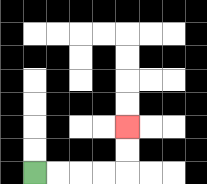{'start': '[1, 7]', 'end': '[5, 5]', 'path_directions': 'R,R,R,R,U,U', 'path_coordinates': '[[1, 7], [2, 7], [3, 7], [4, 7], [5, 7], [5, 6], [5, 5]]'}